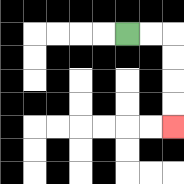{'start': '[5, 1]', 'end': '[7, 5]', 'path_directions': 'R,R,D,D,D,D', 'path_coordinates': '[[5, 1], [6, 1], [7, 1], [7, 2], [7, 3], [7, 4], [7, 5]]'}